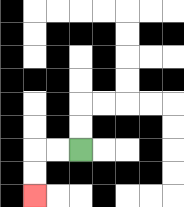{'start': '[3, 6]', 'end': '[1, 8]', 'path_directions': 'L,L,D,D', 'path_coordinates': '[[3, 6], [2, 6], [1, 6], [1, 7], [1, 8]]'}